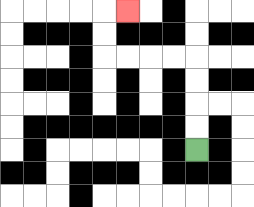{'start': '[8, 6]', 'end': '[5, 0]', 'path_directions': 'U,U,U,U,L,L,L,L,U,U,R', 'path_coordinates': '[[8, 6], [8, 5], [8, 4], [8, 3], [8, 2], [7, 2], [6, 2], [5, 2], [4, 2], [4, 1], [4, 0], [5, 0]]'}